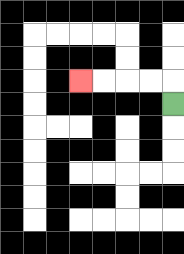{'start': '[7, 4]', 'end': '[3, 3]', 'path_directions': 'U,L,L,L,L', 'path_coordinates': '[[7, 4], [7, 3], [6, 3], [5, 3], [4, 3], [3, 3]]'}